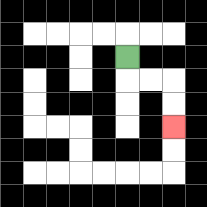{'start': '[5, 2]', 'end': '[7, 5]', 'path_directions': 'D,R,R,D,D', 'path_coordinates': '[[5, 2], [5, 3], [6, 3], [7, 3], [7, 4], [7, 5]]'}